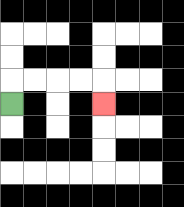{'start': '[0, 4]', 'end': '[4, 4]', 'path_directions': 'U,R,R,R,R,D', 'path_coordinates': '[[0, 4], [0, 3], [1, 3], [2, 3], [3, 3], [4, 3], [4, 4]]'}